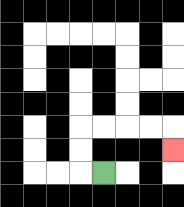{'start': '[4, 7]', 'end': '[7, 6]', 'path_directions': 'L,U,U,R,R,R,R,D', 'path_coordinates': '[[4, 7], [3, 7], [3, 6], [3, 5], [4, 5], [5, 5], [6, 5], [7, 5], [7, 6]]'}